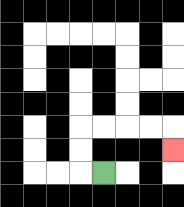{'start': '[4, 7]', 'end': '[7, 6]', 'path_directions': 'L,U,U,R,R,R,R,D', 'path_coordinates': '[[4, 7], [3, 7], [3, 6], [3, 5], [4, 5], [5, 5], [6, 5], [7, 5], [7, 6]]'}